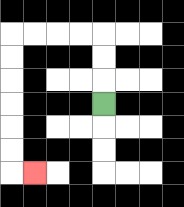{'start': '[4, 4]', 'end': '[1, 7]', 'path_directions': 'U,U,U,L,L,L,L,D,D,D,D,D,D,R', 'path_coordinates': '[[4, 4], [4, 3], [4, 2], [4, 1], [3, 1], [2, 1], [1, 1], [0, 1], [0, 2], [0, 3], [0, 4], [0, 5], [0, 6], [0, 7], [1, 7]]'}